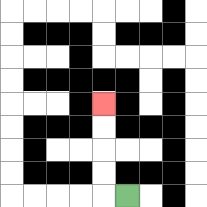{'start': '[5, 8]', 'end': '[4, 4]', 'path_directions': 'L,U,U,U,U', 'path_coordinates': '[[5, 8], [4, 8], [4, 7], [4, 6], [4, 5], [4, 4]]'}